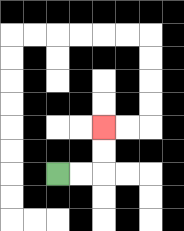{'start': '[2, 7]', 'end': '[4, 5]', 'path_directions': 'R,R,U,U', 'path_coordinates': '[[2, 7], [3, 7], [4, 7], [4, 6], [4, 5]]'}